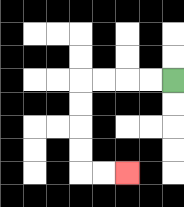{'start': '[7, 3]', 'end': '[5, 7]', 'path_directions': 'L,L,L,L,D,D,D,D,R,R', 'path_coordinates': '[[7, 3], [6, 3], [5, 3], [4, 3], [3, 3], [3, 4], [3, 5], [3, 6], [3, 7], [4, 7], [5, 7]]'}